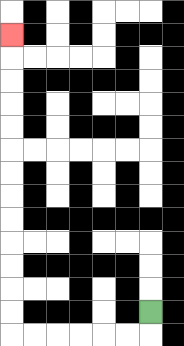{'start': '[6, 13]', 'end': '[0, 1]', 'path_directions': 'D,L,L,L,L,L,L,U,U,U,U,U,U,U,U,U,U,U,U,U', 'path_coordinates': '[[6, 13], [6, 14], [5, 14], [4, 14], [3, 14], [2, 14], [1, 14], [0, 14], [0, 13], [0, 12], [0, 11], [0, 10], [0, 9], [0, 8], [0, 7], [0, 6], [0, 5], [0, 4], [0, 3], [0, 2], [0, 1]]'}